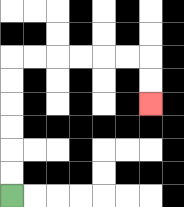{'start': '[0, 8]', 'end': '[6, 4]', 'path_directions': 'U,U,U,U,U,U,R,R,R,R,R,R,D,D', 'path_coordinates': '[[0, 8], [0, 7], [0, 6], [0, 5], [0, 4], [0, 3], [0, 2], [1, 2], [2, 2], [3, 2], [4, 2], [5, 2], [6, 2], [6, 3], [6, 4]]'}